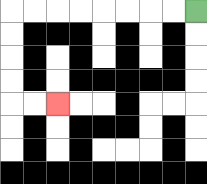{'start': '[8, 0]', 'end': '[2, 4]', 'path_directions': 'L,L,L,L,L,L,L,L,D,D,D,D,R,R', 'path_coordinates': '[[8, 0], [7, 0], [6, 0], [5, 0], [4, 0], [3, 0], [2, 0], [1, 0], [0, 0], [0, 1], [0, 2], [0, 3], [0, 4], [1, 4], [2, 4]]'}